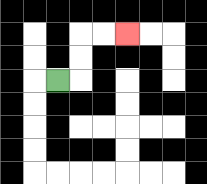{'start': '[2, 3]', 'end': '[5, 1]', 'path_directions': 'R,U,U,R,R', 'path_coordinates': '[[2, 3], [3, 3], [3, 2], [3, 1], [4, 1], [5, 1]]'}